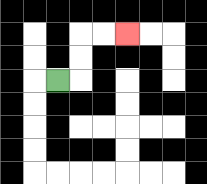{'start': '[2, 3]', 'end': '[5, 1]', 'path_directions': 'R,U,U,R,R', 'path_coordinates': '[[2, 3], [3, 3], [3, 2], [3, 1], [4, 1], [5, 1]]'}